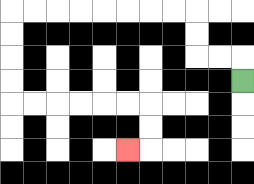{'start': '[10, 3]', 'end': '[5, 6]', 'path_directions': 'U,L,L,U,U,L,L,L,L,L,L,L,L,D,D,D,D,R,R,R,R,R,R,D,D,L', 'path_coordinates': '[[10, 3], [10, 2], [9, 2], [8, 2], [8, 1], [8, 0], [7, 0], [6, 0], [5, 0], [4, 0], [3, 0], [2, 0], [1, 0], [0, 0], [0, 1], [0, 2], [0, 3], [0, 4], [1, 4], [2, 4], [3, 4], [4, 4], [5, 4], [6, 4], [6, 5], [6, 6], [5, 6]]'}